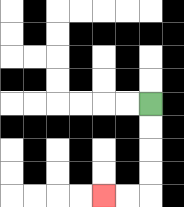{'start': '[6, 4]', 'end': '[4, 8]', 'path_directions': 'D,D,D,D,L,L', 'path_coordinates': '[[6, 4], [6, 5], [6, 6], [6, 7], [6, 8], [5, 8], [4, 8]]'}